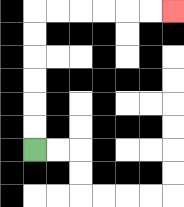{'start': '[1, 6]', 'end': '[7, 0]', 'path_directions': 'U,U,U,U,U,U,R,R,R,R,R,R', 'path_coordinates': '[[1, 6], [1, 5], [1, 4], [1, 3], [1, 2], [1, 1], [1, 0], [2, 0], [3, 0], [4, 0], [5, 0], [6, 0], [7, 0]]'}